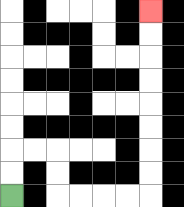{'start': '[0, 8]', 'end': '[6, 0]', 'path_directions': 'U,U,R,R,D,D,R,R,R,R,U,U,U,U,U,U,U,U', 'path_coordinates': '[[0, 8], [0, 7], [0, 6], [1, 6], [2, 6], [2, 7], [2, 8], [3, 8], [4, 8], [5, 8], [6, 8], [6, 7], [6, 6], [6, 5], [6, 4], [6, 3], [6, 2], [6, 1], [6, 0]]'}